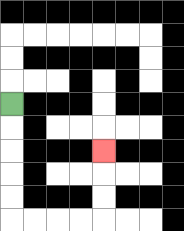{'start': '[0, 4]', 'end': '[4, 6]', 'path_directions': 'D,D,D,D,D,R,R,R,R,U,U,U', 'path_coordinates': '[[0, 4], [0, 5], [0, 6], [0, 7], [0, 8], [0, 9], [1, 9], [2, 9], [3, 9], [4, 9], [4, 8], [4, 7], [4, 6]]'}